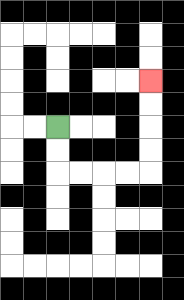{'start': '[2, 5]', 'end': '[6, 3]', 'path_directions': 'D,D,R,R,R,R,U,U,U,U', 'path_coordinates': '[[2, 5], [2, 6], [2, 7], [3, 7], [4, 7], [5, 7], [6, 7], [6, 6], [6, 5], [6, 4], [6, 3]]'}